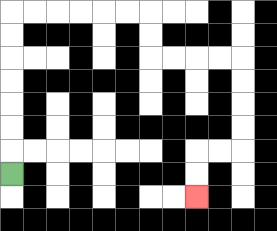{'start': '[0, 7]', 'end': '[8, 8]', 'path_directions': 'U,U,U,U,U,U,U,R,R,R,R,R,R,D,D,R,R,R,R,D,D,D,D,L,L,D,D', 'path_coordinates': '[[0, 7], [0, 6], [0, 5], [0, 4], [0, 3], [0, 2], [0, 1], [0, 0], [1, 0], [2, 0], [3, 0], [4, 0], [5, 0], [6, 0], [6, 1], [6, 2], [7, 2], [8, 2], [9, 2], [10, 2], [10, 3], [10, 4], [10, 5], [10, 6], [9, 6], [8, 6], [8, 7], [8, 8]]'}